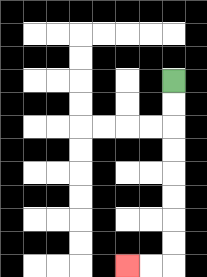{'start': '[7, 3]', 'end': '[5, 11]', 'path_directions': 'D,D,D,D,D,D,D,D,L,L', 'path_coordinates': '[[7, 3], [7, 4], [7, 5], [7, 6], [7, 7], [7, 8], [7, 9], [7, 10], [7, 11], [6, 11], [5, 11]]'}